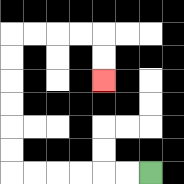{'start': '[6, 7]', 'end': '[4, 3]', 'path_directions': 'L,L,L,L,L,L,U,U,U,U,U,U,R,R,R,R,D,D', 'path_coordinates': '[[6, 7], [5, 7], [4, 7], [3, 7], [2, 7], [1, 7], [0, 7], [0, 6], [0, 5], [0, 4], [0, 3], [0, 2], [0, 1], [1, 1], [2, 1], [3, 1], [4, 1], [4, 2], [4, 3]]'}